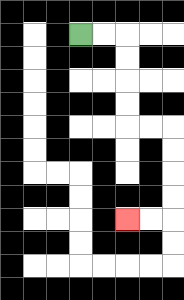{'start': '[3, 1]', 'end': '[5, 9]', 'path_directions': 'R,R,D,D,D,D,R,R,D,D,D,D,L,L', 'path_coordinates': '[[3, 1], [4, 1], [5, 1], [5, 2], [5, 3], [5, 4], [5, 5], [6, 5], [7, 5], [7, 6], [7, 7], [7, 8], [7, 9], [6, 9], [5, 9]]'}